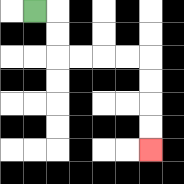{'start': '[1, 0]', 'end': '[6, 6]', 'path_directions': 'R,D,D,R,R,R,R,D,D,D,D', 'path_coordinates': '[[1, 0], [2, 0], [2, 1], [2, 2], [3, 2], [4, 2], [5, 2], [6, 2], [6, 3], [6, 4], [6, 5], [6, 6]]'}